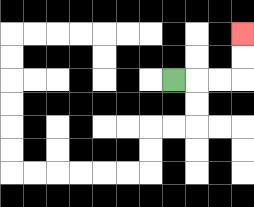{'start': '[7, 3]', 'end': '[10, 1]', 'path_directions': 'R,R,R,U,U', 'path_coordinates': '[[7, 3], [8, 3], [9, 3], [10, 3], [10, 2], [10, 1]]'}